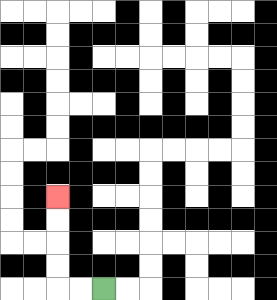{'start': '[4, 12]', 'end': '[2, 8]', 'path_directions': 'L,L,U,U,U,U', 'path_coordinates': '[[4, 12], [3, 12], [2, 12], [2, 11], [2, 10], [2, 9], [2, 8]]'}